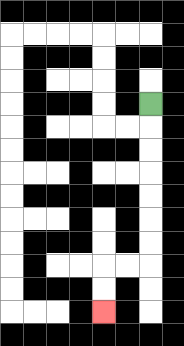{'start': '[6, 4]', 'end': '[4, 13]', 'path_directions': 'D,D,D,D,D,D,D,L,L,D,D', 'path_coordinates': '[[6, 4], [6, 5], [6, 6], [6, 7], [6, 8], [6, 9], [6, 10], [6, 11], [5, 11], [4, 11], [4, 12], [4, 13]]'}